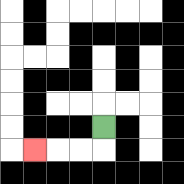{'start': '[4, 5]', 'end': '[1, 6]', 'path_directions': 'D,L,L,L', 'path_coordinates': '[[4, 5], [4, 6], [3, 6], [2, 6], [1, 6]]'}